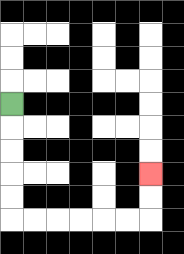{'start': '[0, 4]', 'end': '[6, 7]', 'path_directions': 'D,D,D,D,D,R,R,R,R,R,R,U,U', 'path_coordinates': '[[0, 4], [0, 5], [0, 6], [0, 7], [0, 8], [0, 9], [1, 9], [2, 9], [3, 9], [4, 9], [5, 9], [6, 9], [6, 8], [6, 7]]'}